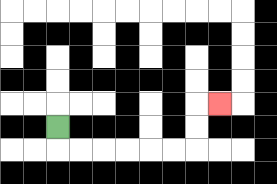{'start': '[2, 5]', 'end': '[9, 4]', 'path_directions': 'D,R,R,R,R,R,R,U,U,R', 'path_coordinates': '[[2, 5], [2, 6], [3, 6], [4, 6], [5, 6], [6, 6], [7, 6], [8, 6], [8, 5], [8, 4], [9, 4]]'}